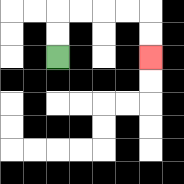{'start': '[2, 2]', 'end': '[6, 2]', 'path_directions': 'U,U,R,R,R,R,D,D', 'path_coordinates': '[[2, 2], [2, 1], [2, 0], [3, 0], [4, 0], [5, 0], [6, 0], [6, 1], [6, 2]]'}